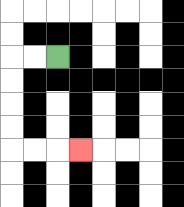{'start': '[2, 2]', 'end': '[3, 6]', 'path_directions': 'L,L,D,D,D,D,R,R,R', 'path_coordinates': '[[2, 2], [1, 2], [0, 2], [0, 3], [0, 4], [0, 5], [0, 6], [1, 6], [2, 6], [3, 6]]'}